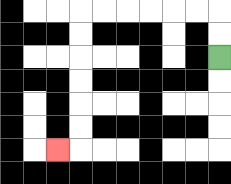{'start': '[9, 2]', 'end': '[2, 6]', 'path_directions': 'U,U,L,L,L,L,L,L,D,D,D,D,D,D,L', 'path_coordinates': '[[9, 2], [9, 1], [9, 0], [8, 0], [7, 0], [6, 0], [5, 0], [4, 0], [3, 0], [3, 1], [3, 2], [3, 3], [3, 4], [3, 5], [3, 6], [2, 6]]'}